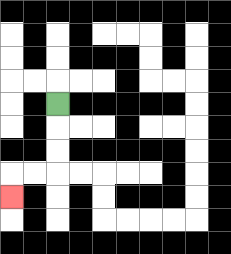{'start': '[2, 4]', 'end': '[0, 8]', 'path_directions': 'D,D,D,L,L,D', 'path_coordinates': '[[2, 4], [2, 5], [2, 6], [2, 7], [1, 7], [0, 7], [0, 8]]'}